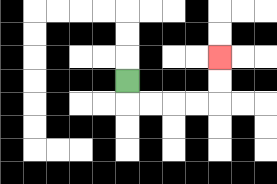{'start': '[5, 3]', 'end': '[9, 2]', 'path_directions': 'D,R,R,R,R,U,U', 'path_coordinates': '[[5, 3], [5, 4], [6, 4], [7, 4], [8, 4], [9, 4], [9, 3], [9, 2]]'}